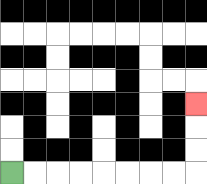{'start': '[0, 7]', 'end': '[8, 4]', 'path_directions': 'R,R,R,R,R,R,R,R,U,U,U', 'path_coordinates': '[[0, 7], [1, 7], [2, 7], [3, 7], [4, 7], [5, 7], [6, 7], [7, 7], [8, 7], [8, 6], [8, 5], [8, 4]]'}